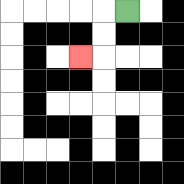{'start': '[5, 0]', 'end': '[3, 2]', 'path_directions': 'L,D,D,L', 'path_coordinates': '[[5, 0], [4, 0], [4, 1], [4, 2], [3, 2]]'}